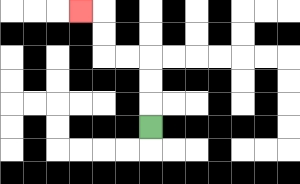{'start': '[6, 5]', 'end': '[3, 0]', 'path_directions': 'U,U,U,L,L,U,U,L', 'path_coordinates': '[[6, 5], [6, 4], [6, 3], [6, 2], [5, 2], [4, 2], [4, 1], [4, 0], [3, 0]]'}